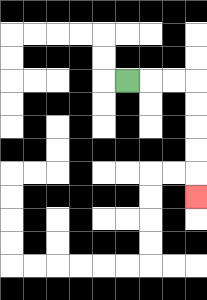{'start': '[5, 3]', 'end': '[8, 8]', 'path_directions': 'R,R,R,D,D,D,D,D', 'path_coordinates': '[[5, 3], [6, 3], [7, 3], [8, 3], [8, 4], [8, 5], [8, 6], [8, 7], [8, 8]]'}